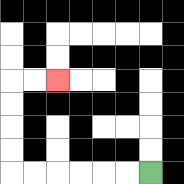{'start': '[6, 7]', 'end': '[2, 3]', 'path_directions': 'L,L,L,L,L,L,U,U,U,U,R,R', 'path_coordinates': '[[6, 7], [5, 7], [4, 7], [3, 7], [2, 7], [1, 7], [0, 7], [0, 6], [0, 5], [0, 4], [0, 3], [1, 3], [2, 3]]'}